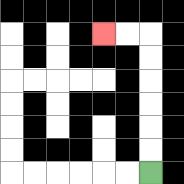{'start': '[6, 7]', 'end': '[4, 1]', 'path_directions': 'U,U,U,U,U,U,L,L', 'path_coordinates': '[[6, 7], [6, 6], [6, 5], [6, 4], [6, 3], [6, 2], [6, 1], [5, 1], [4, 1]]'}